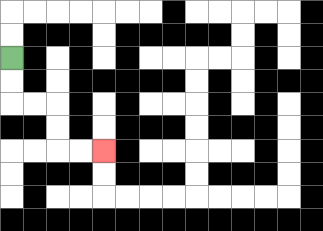{'start': '[0, 2]', 'end': '[4, 6]', 'path_directions': 'D,D,R,R,D,D,R,R', 'path_coordinates': '[[0, 2], [0, 3], [0, 4], [1, 4], [2, 4], [2, 5], [2, 6], [3, 6], [4, 6]]'}